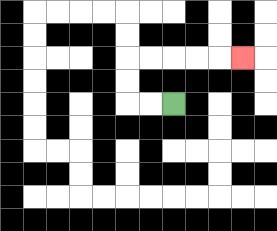{'start': '[7, 4]', 'end': '[10, 2]', 'path_directions': 'L,L,U,U,R,R,R,R,R', 'path_coordinates': '[[7, 4], [6, 4], [5, 4], [5, 3], [5, 2], [6, 2], [7, 2], [8, 2], [9, 2], [10, 2]]'}